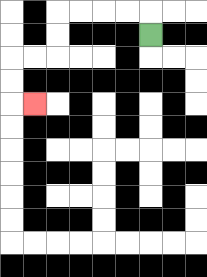{'start': '[6, 1]', 'end': '[1, 4]', 'path_directions': 'U,L,L,L,L,D,D,L,L,D,D,R', 'path_coordinates': '[[6, 1], [6, 0], [5, 0], [4, 0], [3, 0], [2, 0], [2, 1], [2, 2], [1, 2], [0, 2], [0, 3], [0, 4], [1, 4]]'}